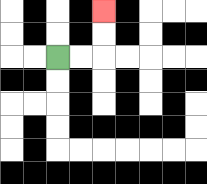{'start': '[2, 2]', 'end': '[4, 0]', 'path_directions': 'R,R,U,U', 'path_coordinates': '[[2, 2], [3, 2], [4, 2], [4, 1], [4, 0]]'}